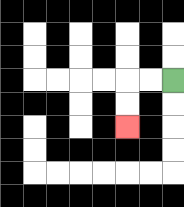{'start': '[7, 3]', 'end': '[5, 5]', 'path_directions': 'L,L,D,D', 'path_coordinates': '[[7, 3], [6, 3], [5, 3], [5, 4], [5, 5]]'}